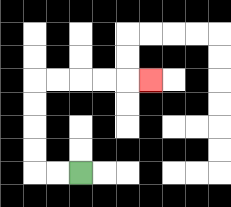{'start': '[3, 7]', 'end': '[6, 3]', 'path_directions': 'L,L,U,U,U,U,R,R,R,R,R', 'path_coordinates': '[[3, 7], [2, 7], [1, 7], [1, 6], [1, 5], [1, 4], [1, 3], [2, 3], [3, 3], [4, 3], [5, 3], [6, 3]]'}